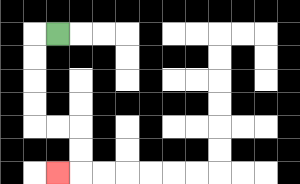{'start': '[2, 1]', 'end': '[2, 7]', 'path_directions': 'L,D,D,D,D,R,R,D,D,L', 'path_coordinates': '[[2, 1], [1, 1], [1, 2], [1, 3], [1, 4], [1, 5], [2, 5], [3, 5], [3, 6], [3, 7], [2, 7]]'}